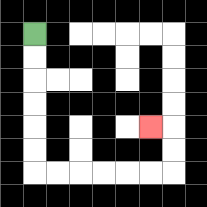{'start': '[1, 1]', 'end': '[6, 5]', 'path_directions': 'D,D,D,D,D,D,R,R,R,R,R,R,U,U,L', 'path_coordinates': '[[1, 1], [1, 2], [1, 3], [1, 4], [1, 5], [1, 6], [1, 7], [2, 7], [3, 7], [4, 7], [5, 7], [6, 7], [7, 7], [7, 6], [7, 5], [6, 5]]'}